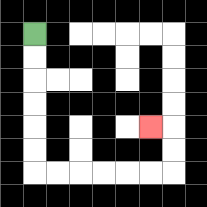{'start': '[1, 1]', 'end': '[6, 5]', 'path_directions': 'D,D,D,D,D,D,R,R,R,R,R,R,U,U,L', 'path_coordinates': '[[1, 1], [1, 2], [1, 3], [1, 4], [1, 5], [1, 6], [1, 7], [2, 7], [3, 7], [4, 7], [5, 7], [6, 7], [7, 7], [7, 6], [7, 5], [6, 5]]'}